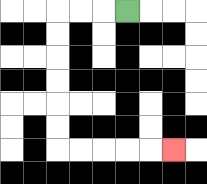{'start': '[5, 0]', 'end': '[7, 6]', 'path_directions': 'L,L,L,D,D,D,D,D,D,R,R,R,R,R', 'path_coordinates': '[[5, 0], [4, 0], [3, 0], [2, 0], [2, 1], [2, 2], [2, 3], [2, 4], [2, 5], [2, 6], [3, 6], [4, 6], [5, 6], [6, 6], [7, 6]]'}